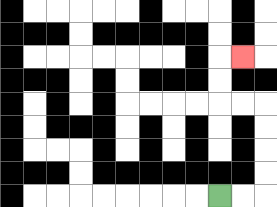{'start': '[9, 8]', 'end': '[10, 2]', 'path_directions': 'R,R,U,U,U,U,L,L,U,U,R', 'path_coordinates': '[[9, 8], [10, 8], [11, 8], [11, 7], [11, 6], [11, 5], [11, 4], [10, 4], [9, 4], [9, 3], [9, 2], [10, 2]]'}